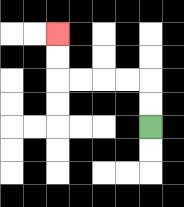{'start': '[6, 5]', 'end': '[2, 1]', 'path_directions': 'U,U,L,L,L,L,U,U', 'path_coordinates': '[[6, 5], [6, 4], [6, 3], [5, 3], [4, 3], [3, 3], [2, 3], [2, 2], [2, 1]]'}